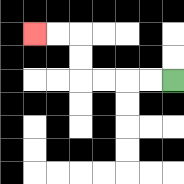{'start': '[7, 3]', 'end': '[1, 1]', 'path_directions': 'L,L,L,L,U,U,L,L', 'path_coordinates': '[[7, 3], [6, 3], [5, 3], [4, 3], [3, 3], [3, 2], [3, 1], [2, 1], [1, 1]]'}